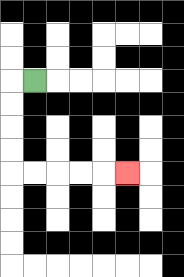{'start': '[1, 3]', 'end': '[5, 7]', 'path_directions': 'L,D,D,D,D,R,R,R,R,R', 'path_coordinates': '[[1, 3], [0, 3], [0, 4], [0, 5], [0, 6], [0, 7], [1, 7], [2, 7], [3, 7], [4, 7], [5, 7]]'}